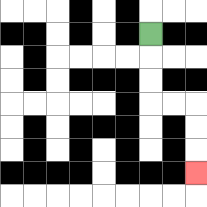{'start': '[6, 1]', 'end': '[8, 7]', 'path_directions': 'D,D,D,R,R,D,D,D', 'path_coordinates': '[[6, 1], [6, 2], [6, 3], [6, 4], [7, 4], [8, 4], [8, 5], [8, 6], [8, 7]]'}